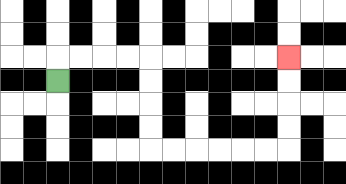{'start': '[2, 3]', 'end': '[12, 2]', 'path_directions': 'U,R,R,R,R,D,D,D,D,R,R,R,R,R,R,U,U,U,U', 'path_coordinates': '[[2, 3], [2, 2], [3, 2], [4, 2], [5, 2], [6, 2], [6, 3], [6, 4], [6, 5], [6, 6], [7, 6], [8, 6], [9, 6], [10, 6], [11, 6], [12, 6], [12, 5], [12, 4], [12, 3], [12, 2]]'}